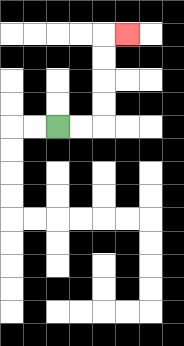{'start': '[2, 5]', 'end': '[5, 1]', 'path_directions': 'R,R,U,U,U,U,R', 'path_coordinates': '[[2, 5], [3, 5], [4, 5], [4, 4], [4, 3], [4, 2], [4, 1], [5, 1]]'}